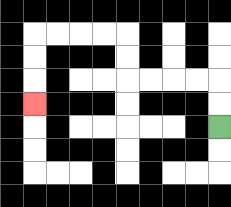{'start': '[9, 5]', 'end': '[1, 4]', 'path_directions': 'U,U,L,L,L,L,U,U,L,L,L,L,D,D,D', 'path_coordinates': '[[9, 5], [9, 4], [9, 3], [8, 3], [7, 3], [6, 3], [5, 3], [5, 2], [5, 1], [4, 1], [3, 1], [2, 1], [1, 1], [1, 2], [1, 3], [1, 4]]'}